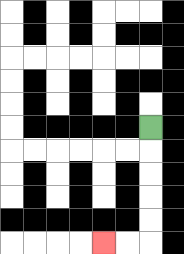{'start': '[6, 5]', 'end': '[4, 10]', 'path_directions': 'D,D,D,D,D,L,L', 'path_coordinates': '[[6, 5], [6, 6], [6, 7], [6, 8], [6, 9], [6, 10], [5, 10], [4, 10]]'}